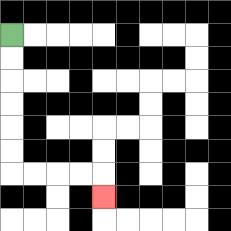{'start': '[0, 1]', 'end': '[4, 8]', 'path_directions': 'D,D,D,D,D,D,R,R,R,R,D', 'path_coordinates': '[[0, 1], [0, 2], [0, 3], [0, 4], [0, 5], [0, 6], [0, 7], [1, 7], [2, 7], [3, 7], [4, 7], [4, 8]]'}